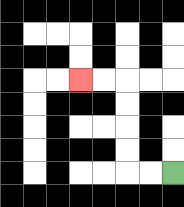{'start': '[7, 7]', 'end': '[3, 3]', 'path_directions': 'L,L,U,U,U,U,L,L', 'path_coordinates': '[[7, 7], [6, 7], [5, 7], [5, 6], [5, 5], [5, 4], [5, 3], [4, 3], [3, 3]]'}